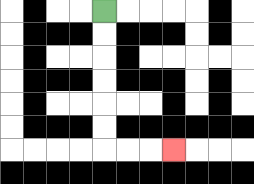{'start': '[4, 0]', 'end': '[7, 6]', 'path_directions': 'D,D,D,D,D,D,R,R,R', 'path_coordinates': '[[4, 0], [4, 1], [4, 2], [4, 3], [4, 4], [4, 5], [4, 6], [5, 6], [6, 6], [7, 6]]'}